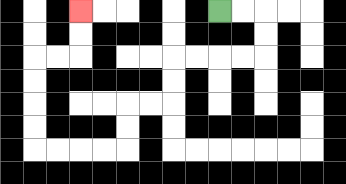{'start': '[9, 0]', 'end': '[3, 0]', 'path_directions': 'R,R,D,D,L,L,L,L,D,D,L,L,D,D,L,L,L,L,U,U,U,U,R,R,U,U', 'path_coordinates': '[[9, 0], [10, 0], [11, 0], [11, 1], [11, 2], [10, 2], [9, 2], [8, 2], [7, 2], [7, 3], [7, 4], [6, 4], [5, 4], [5, 5], [5, 6], [4, 6], [3, 6], [2, 6], [1, 6], [1, 5], [1, 4], [1, 3], [1, 2], [2, 2], [3, 2], [3, 1], [3, 0]]'}